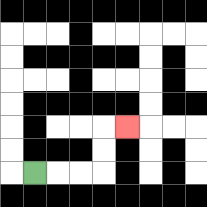{'start': '[1, 7]', 'end': '[5, 5]', 'path_directions': 'R,R,R,U,U,R', 'path_coordinates': '[[1, 7], [2, 7], [3, 7], [4, 7], [4, 6], [4, 5], [5, 5]]'}